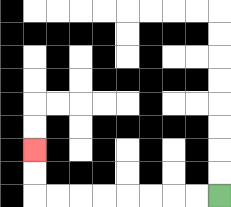{'start': '[9, 8]', 'end': '[1, 6]', 'path_directions': 'L,L,L,L,L,L,L,L,U,U', 'path_coordinates': '[[9, 8], [8, 8], [7, 8], [6, 8], [5, 8], [4, 8], [3, 8], [2, 8], [1, 8], [1, 7], [1, 6]]'}